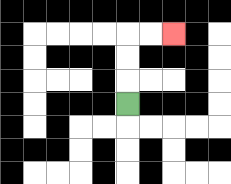{'start': '[5, 4]', 'end': '[7, 1]', 'path_directions': 'U,U,U,R,R', 'path_coordinates': '[[5, 4], [5, 3], [5, 2], [5, 1], [6, 1], [7, 1]]'}